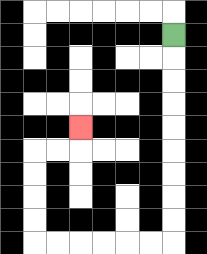{'start': '[7, 1]', 'end': '[3, 5]', 'path_directions': 'D,D,D,D,D,D,D,D,D,L,L,L,L,L,L,U,U,U,U,R,R,U', 'path_coordinates': '[[7, 1], [7, 2], [7, 3], [7, 4], [7, 5], [7, 6], [7, 7], [7, 8], [7, 9], [7, 10], [6, 10], [5, 10], [4, 10], [3, 10], [2, 10], [1, 10], [1, 9], [1, 8], [1, 7], [1, 6], [2, 6], [3, 6], [3, 5]]'}